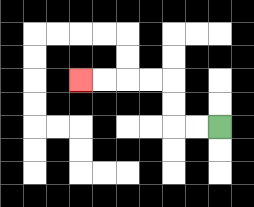{'start': '[9, 5]', 'end': '[3, 3]', 'path_directions': 'L,L,U,U,L,L,L,L', 'path_coordinates': '[[9, 5], [8, 5], [7, 5], [7, 4], [7, 3], [6, 3], [5, 3], [4, 3], [3, 3]]'}